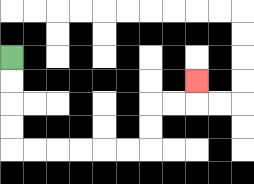{'start': '[0, 2]', 'end': '[8, 3]', 'path_directions': 'D,D,D,D,R,R,R,R,R,R,U,U,R,R,U', 'path_coordinates': '[[0, 2], [0, 3], [0, 4], [0, 5], [0, 6], [1, 6], [2, 6], [3, 6], [4, 6], [5, 6], [6, 6], [6, 5], [6, 4], [7, 4], [8, 4], [8, 3]]'}